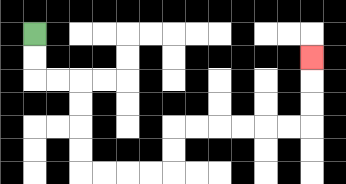{'start': '[1, 1]', 'end': '[13, 2]', 'path_directions': 'D,D,R,R,D,D,D,D,R,R,R,R,U,U,R,R,R,R,R,R,U,U,U', 'path_coordinates': '[[1, 1], [1, 2], [1, 3], [2, 3], [3, 3], [3, 4], [3, 5], [3, 6], [3, 7], [4, 7], [5, 7], [6, 7], [7, 7], [7, 6], [7, 5], [8, 5], [9, 5], [10, 5], [11, 5], [12, 5], [13, 5], [13, 4], [13, 3], [13, 2]]'}